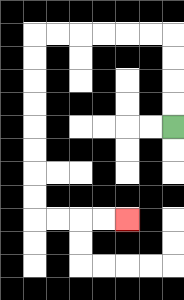{'start': '[7, 5]', 'end': '[5, 9]', 'path_directions': 'U,U,U,U,L,L,L,L,L,L,D,D,D,D,D,D,D,D,R,R,R,R', 'path_coordinates': '[[7, 5], [7, 4], [7, 3], [7, 2], [7, 1], [6, 1], [5, 1], [4, 1], [3, 1], [2, 1], [1, 1], [1, 2], [1, 3], [1, 4], [1, 5], [1, 6], [1, 7], [1, 8], [1, 9], [2, 9], [3, 9], [4, 9], [5, 9]]'}